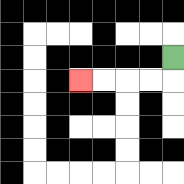{'start': '[7, 2]', 'end': '[3, 3]', 'path_directions': 'D,L,L,L,L', 'path_coordinates': '[[7, 2], [7, 3], [6, 3], [5, 3], [4, 3], [3, 3]]'}